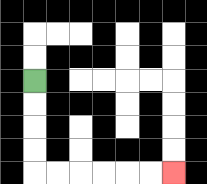{'start': '[1, 3]', 'end': '[7, 7]', 'path_directions': 'D,D,D,D,R,R,R,R,R,R', 'path_coordinates': '[[1, 3], [1, 4], [1, 5], [1, 6], [1, 7], [2, 7], [3, 7], [4, 7], [5, 7], [6, 7], [7, 7]]'}